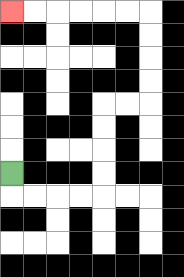{'start': '[0, 7]', 'end': '[0, 0]', 'path_directions': 'D,R,R,R,R,U,U,U,U,R,R,U,U,U,U,L,L,L,L,L,L', 'path_coordinates': '[[0, 7], [0, 8], [1, 8], [2, 8], [3, 8], [4, 8], [4, 7], [4, 6], [4, 5], [4, 4], [5, 4], [6, 4], [6, 3], [6, 2], [6, 1], [6, 0], [5, 0], [4, 0], [3, 0], [2, 0], [1, 0], [0, 0]]'}